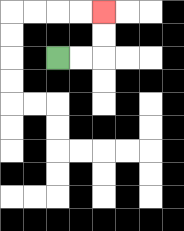{'start': '[2, 2]', 'end': '[4, 0]', 'path_directions': 'R,R,U,U', 'path_coordinates': '[[2, 2], [3, 2], [4, 2], [4, 1], [4, 0]]'}